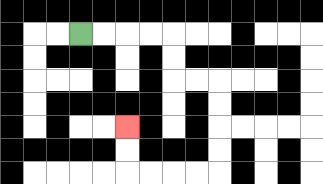{'start': '[3, 1]', 'end': '[5, 5]', 'path_directions': 'R,R,R,R,D,D,R,R,D,D,D,D,L,L,L,L,U,U', 'path_coordinates': '[[3, 1], [4, 1], [5, 1], [6, 1], [7, 1], [7, 2], [7, 3], [8, 3], [9, 3], [9, 4], [9, 5], [9, 6], [9, 7], [8, 7], [7, 7], [6, 7], [5, 7], [5, 6], [5, 5]]'}